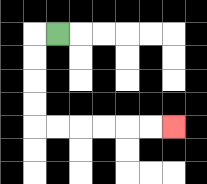{'start': '[2, 1]', 'end': '[7, 5]', 'path_directions': 'L,D,D,D,D,R,R,R,R,R,R', 'path_coordinates': '[[2, 1], [1, 1], [1, 2], [1, 3], [1, 4], [1, 5], [2, 5], [3, 5], [4, 5], [5, 5], [6, 5], [7, 5]]'}